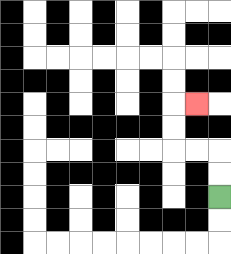{'start': '[9, 8]', 'end': '[8, 4]', 'path_directions': 'U,U,L,L,U,U,R', 'path_coordinates': '[[9, 8], [9, 7], [9, 6], [8, 6], [7, 6], [7, 5], [7, 4], [8, 4]]'}